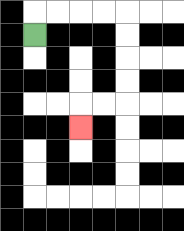{'start': '[1, 1]', 'end': '[3, 5]', 'path_directions': 'U,R,R,R,R,D,D,D,D,L,L,D', 'path_coordinates': '[[1, 1], [1, 0], [2, 0], [3, 0], [4, 0], [5, 0], [5, 1], [5, 2], [5, 3], [5, 4], [4, 4], [3, 4], [3, 5]]'}